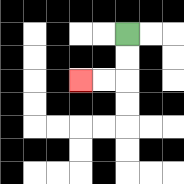{'start': '[5, 1]', 'end': '[3, 3]', 'path_directions': 'D,D,L,L', 'path_coordinates': '[[5, 1], [5, 2], [5, 3], [4, 3], [3, 3]]'}